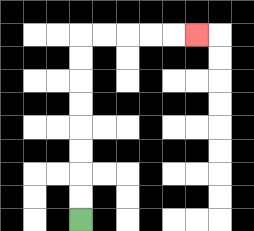{'start': '[3, 9]', 'end': '[8, 1]', 'path_directions': 'U,U,U,U,U,U,U,U,R,R,R,R,R', 'path_coordinates': '[[3, 9], [3, 8], [3, 7], [3, 6], [3, 5], [3, 4], [3, 3], [3, 2], [3, 1], [4, 1], [5, 1], [6, 1], [7, 1], [8, 1]]'}